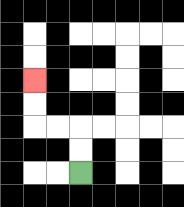{'start': '[3, 7]', 'end': '[1, 3]', 'path_directions': 'U,U,L,L,U,U', 'path_coordinates': '[[3, 7], [3, 6], [3, 5], [2, 5], [1, 5], [1, 4], [1, 3]]'}